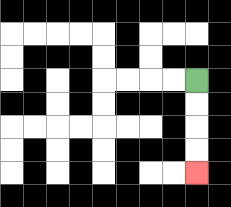{'start': '[8, 3]', 'end': '[8, 7]', 'path_directions': 'D,D,D,D', 'path_coordinates': '[[8, 3], [8, 4], [8, 5], [8, 6], [8, 7]]'}